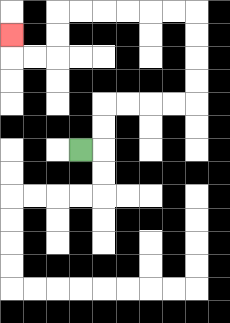{'start': '[3, 6]', 'end': '[0, 1]', 'path_directions': 'R,U,U,R,R,R,R,U,U,U,U,L,L,L,L,L,L,D,D,L,L,U', 'path_coordinates': '[[3, 6], [4, 6], [4, 5], [4, 4], [5, 4], [6, 4], [7, 4], [8, 4], [8, 3], [8, 2], [8, 1], [8, 0], [7, 0], [6, 0], [5, 0], [4, 0], [3, 0], [2, 0], [2, 1], [2, 2], [1, 2], [0, 2], [0, 1]]'}